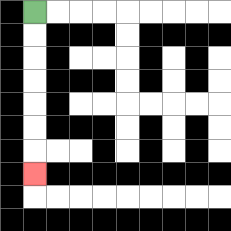{'start': '[1, 0]', 'end': '[1, 7]', 'path_directions': 'D,D,D,D,D,D,D', 'path_coordinates': '[[1, 0], [1, 1], [1, 2], [1, 3], [1, 4], [1, 5], [1, 6], [1, 7]]'}